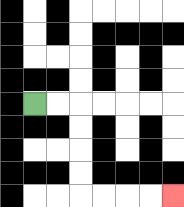{'start': '[1, 4]', 'end': '[7, 8]', 'path_directions': 'R,R,D,D,D,D,R,R,R,R', 'path_coordinates': '[[1, 4], [2, 4], [3, 4], [3, 5], [3, 6], [3, 7], [3, 8], [4, 8], [5, 8], [6, 8], [7, 8]]'}